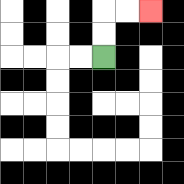{'start': '[4, 2]', 'end': '[6, 0]', 'path_directions': 'U,U,R,R', 'path_coordinates': '[[4, 2], [4, 1], [4, 0], [5, 0], [6, 0]]'}